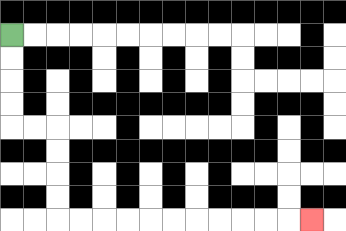{'start': '[0, 1]', 'end': '[13, 9]', 'path_directions': 'D,D,D,D,R,R,D,D,D,D,R,R,R,R,R,R,R,R,R,R,R', 'path_coordinates': '[[0, 1], [0, 2], [0, 3], [0, 4], [0, 5], [1, 5], [2, 5], [2, 6], [2, 7], [2, 8], [2, 9], [3, 9], [4, 9], [5, 9], [6, 9], [7, 9], [8, 9], [9, 9], [10, 9], [11, 9], [12, 9], [13, 9]]'}